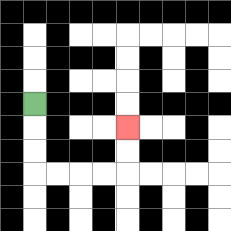{'start': '[1, 4]', 'end': '[5, 5]', 'path_directions': 'D,D,D,R,R,R,R,U,U', 'path_coordinates': '[[1, 4], [1, 5], [1, 6], [1, 7], [2, 7], [3, 7], [4, 7], [5, 7], [5, 6], [5, 5]]'}